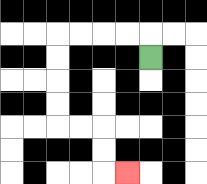{'start': '[6, 2]', 'end': '[5, 7]', 'path_directions': 'U,L,L,L,L,D,D,D,D,R,R,D,D,R', 'path_coordinates': '[[6, 2], [6, 1], [5, 1], [4, 1], [3, 1], [2, 1], [2, 2], [2, 3], [2, 4], [2, 5], [3, 5], [4, 5], [4, 6], [4, 7], [5, 7]]'}